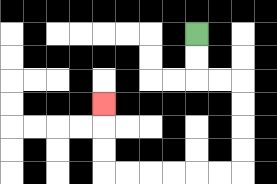{'start': '[8, 1]', 'end': '[4, 4]', 'path_directions': 'D,D,R,R,D,D,D,D,L,L,L,L,L,L,U,U,U', 'path_coordinates': '[[8, 1], [8, 2], [8, 3], [9, 3], [10, 3], [10, 4], [10, 5], [10, 6], [10, 7], [9, 7], [8, 7], [7, 7], [6, 7], [5, 7], [4, 7], [4, 6], [4, 5], [4, 4]]'}